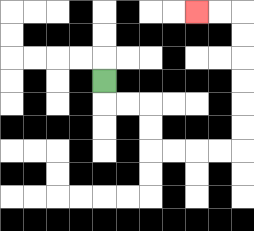{'start': '[4, 3]', 'end': '[8, 0]', 'path_directions': 'D,R,R,D,D,R,R,R,R,U,U,U,U,U,U,L,L', 'path_coordinates': '[[4, 3], [4, 4], [5, 4], [6, 4], [6, 5], [6, 6], [7, 6], [8, 6], [9, 6], [10, 6], [10, 5], [10, 4], [10, 3], [10, 2], [10, 1], [10, 0], [9, 0], [8, 0]]'}